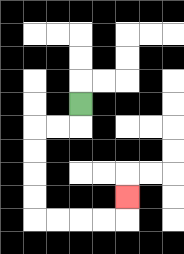{'start': '[3, 4]', 'end': '[5, 8]', 'path_directions': 'D,L,L,D,D,D,D,R,R,R,R,U', 'path_coordinates': '[[3, 4], [3, 5], [2, 5], [1, 5], [1, 6], [1, 7], [1, 8], [1, 9], [2, 9], [3, 9], [4, 9], [5, 9], [5, 8]]'}